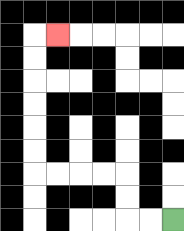{'start': '[7, 9]', 'end': '[2, 1]', 'path_directions': 'L,L,U,U,L,L,L,L,U,U,U,U,U,U,R', 'path_coordinates': '[[7, 9], [6, 9], [5, 9], [5, 8], [5, 7], [4, 7], [3, 7], [2, 7], [1, 7], [1, 6], [1, 5], [1, 4], [1, 3], [1, 2], [1, 1], [2, 1]]'}